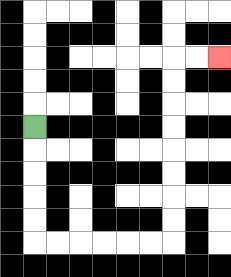{'start': '[1, 5]', 'end': '[9, 2]', 'path_directions': 'D,D,D,D,D,R,R,R,R,R,R,U,U,U,U,U,U,U,U,R,R', 'path_coordinates': '[[1, 5], [1, 6], [1, 7], [1, 8], [1, 9], [1, 10], [2, 10], [3, 10], [4, 10], [5, 10], [6, 10], [7, 10], [7, 9], [7, 8], [7, 7], [7, 6], [7, 5], [7, 4], [7, 3], [7, 2], [8, 2], [9, 2]]'}